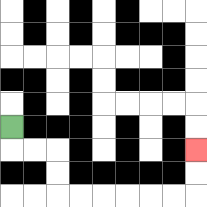{'start': '[0, 5]', 'end': '[8, 6]', 'path_directions': 'D,R,R,D,D,R,R,R,R,R,R,U,U', 'path_coordinates': '[[0, 5], [0, 6], [1, 6], [2, 6], [2, 7], [2, 8], [3, 8], [4, 8], [5, 8], [6, 8], [7, 8], [8, 8], [8, 7], [8, 6]]'}